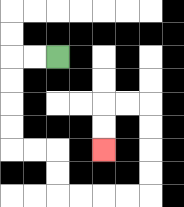{'start': '[2, 2]', 'end': '[4, 6]', 'path_directions': 'L,L,D,D,D,D,R,R,D,D,R,R,R,R,U,U,U,U,L,L,D,D', 'path_coordinates': '[[2, 2], [1, 2], [0, 2], [0, 3], [0, 4], [0, 5], [0, 6], [1, 6], [2, 6], [2, 7], [2, 8], [3, 8], [4, 8], [5, 8], [6, 8], [6, 7], [6, 6], [6, 5], [6, 4], [5, 4], [4, 4], [4, 5], [4, 6]]'}